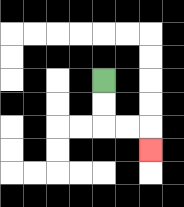{'start': '[4, 3]', 'end': '[6, 6]', 'path_directions': 'D,D,R,R,D', 'path_coordinates': '[[4, 3], [4, 4], [4, 5], [5, 5], [6, 5], [6, 6]]'}